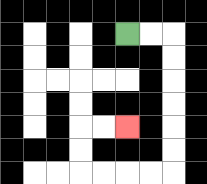{'start': '[5, 1]', 'end': '[5, 5]', 'path_directions': 'R,R,D,D,D,D,D,D,L,L,L,L,U,U,R,R', 'path_coordinates': '[[5, 1], [6, 1], [7, 1], [7, 2], [7, 3], [7, 4], [7, 5], [7, 6], [7, 7], [6, 7], [5, 7], [4, 7], [3, 7], [3, 6], [3, 5], [4, 5], [5, 5]]'}